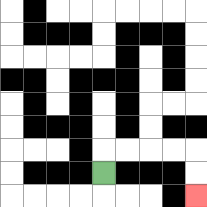{'start': '[4, 7]', 'end': '[8, 8]', 'path_directions': 'U,R,R,R,R,D,D', 'path_coordinates': '[[4, 7], [4, 6], [5, 6], [6, 6], [7, 6], [8, 6], [8, 7], [8, 8]]'}